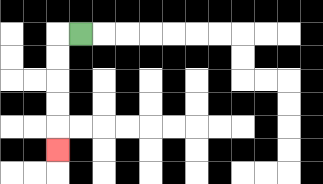{'start': '[3, 1]', 'end': '[2, 6]', 'path_directions': 'L,D,D,D,D,D', 'path_coordinates': '[[3, 1], [2, 1], [2, 2], [2, 3], [2, 4], [2, 5], [2, 6]]'}